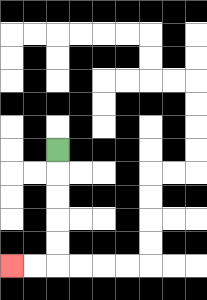{'start': '[2, 6]', 'end': '[0, 11]', 'path_directions': 'D,D,D,D,D,L,L', 'path_coordinates': '[[2, 6], [2, 7], [2, 8], [2, 9], [2, 10], [2, 11], [1, 11], [0, 11]]'}